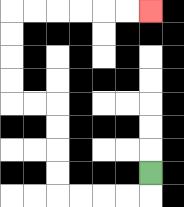{'start': '[6, 7]', 'end': '[6, 0]', 'path_directions': 'D,L,L,L,L,U,U,U,U,L,L,U,U,U,U,R,R,R,R,R,R', 'path_coordinates': '[[6, 7], [6, 8], [5, 8], [4, 8], [3, 8], [2, 8], [2, 7], [2, 6], [2, 5], [2, 4], [1, 4], [0, 4], [0, 3], [0, 2], [0, 1], [0, 0], [1, 0], [2, 0], [3, 0], [4, 0], [5, 0], [6, 0]]'}